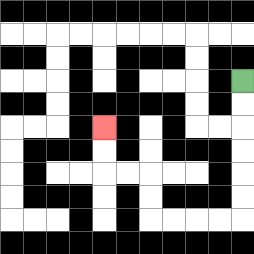{'start': '[10, 3]', 'end': '[4, 5]', 'path_directions': 'D,D,D,D,D,D,L,L,L,L,U,U,L,L,U,U', 'path_coordinates': '[[10, 3], [10, 4], [10, 5], [10, 6], [10, 7], [10, 8], [10, 9], [9, 9], [8, 9], [7, 9], [6, 9], [6, 8], [6, 7], [5, 7], [4, 7], [4, 6], [4, 5]]'}